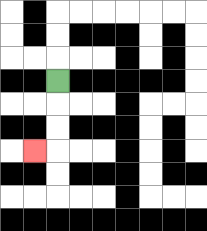{'start': '[2, 3]', 'end': '[1, 6]', 'path_directions': 'D,D,D,L', 'path_coordinates': '[[2, 3], [2, 4], [2, 5], [2, 6], [1, 6]]'}